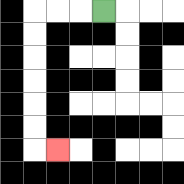{'start': '[4, 0]', 'end': '[2, 6]', 'path_directions': 'L,L,L,D,D,D,D,D,D,R', 'path_coordinates': '[[4, 0], [3, 0], [2, 0], [1, 0], [1, 1], [1, 2], [1, 3], [1, 4], [1, 5], [1, 6], [2, 6]]'}